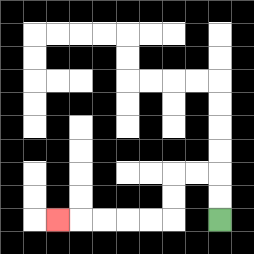{'start': '[9, 9]', 'end': '[2, 9]', 'path_directions': 'U,U,L,L,D,D,L,L,L,L,L', 'path_coordinates': '[[9, 9], [9, 8], [9, 7], [8, 7], [7, 7], [7, 8], [7, 9], [6, 9], [5, 9], [4, 9], [3, 9], [2, 9]]'}